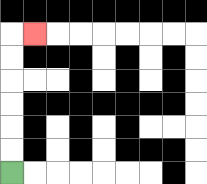{'start': '[0, 7]', 'end': '[1, 1]', 'path_directions': 'U,U,U,U,U,U,R', 'path_coordinates': '[[0, 7], [0, 6], [0, 5], [0, 4], [0, 3], [0, 2], [0, 1], [1, 1]]'}